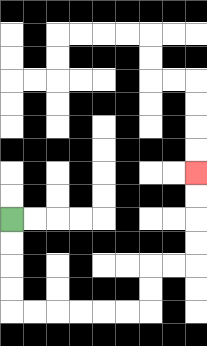{'start': '[0, 9]', 'end': '[8, 7]', 'path_directions': 'D,D,D,D,R,R,R,R,R,R,U,U,R,R,U,U,U,U', 'path_coordinates': '[[0, 9], [0, 10], [0, 11], [0, 12], [0, 13], [1, 13], [2, 13], [3, 13], [4, 13], [5, 13], [6, 13], [6, 12], [6, 11], [7, 11], [8, 11], [8, 10], [8, 9], [8, 8], [8, 7]]'}